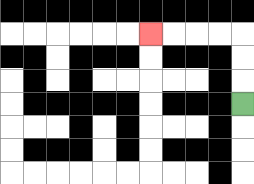{'start': '[10, 4]', 'end': '[6, 1]', 'path_directions': 'U,U,U,L,L,L,L', 'path_coordinates': '[[10, 4], [10, 3], [10, 2], [10, 1], [9, 1], [8, 1], [7, 1], [6, 1]]'}